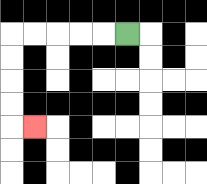{'start': '[5, 1]', 'end': '[1, 5]', 'path_directions': 'L,L,L,L,L,D,D,D,D,R', 'path_coordinates': '[[5, 1], [4, 1], [3, 1], [2, 1], [1, 1], [0, 1], [0, 2], [0, 3], [0, 4], [0, 5], [1, 5]]'}